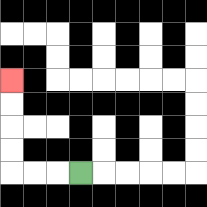{'start': '[3, 7]', 'end': '[0, 3]', 'path_directions': 'L,L,L,U,U,U,U', 'path_coordinates': '[[3, 7], [2, 7], [1, 7], [0, 7], [0, 6], [0, 5], [0, 4], [0, 3]]'}